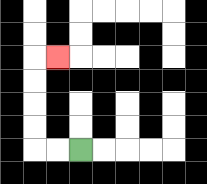{'start': '[3, 6]', 'end': '[2, 2]', 'path_directions': 'L,L,U,U,U,U,R', 'path_coordinates': '[[3, 6], [2, 6], [1, 6], [1, 5], [1, 4], [1, 3], [1, 2], [2, 2]]'}